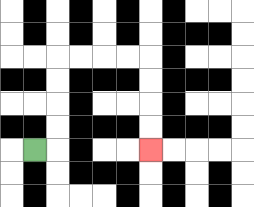{'start': '[1, 6]', 'end': '[6, 6]', 'path_directions': 'R,U,U,U,U,R,R,R,R,D,D,D,D', 'path_coordinates': '[[1, 6], [2, 6], [2, 5], [2, 4], [2, 3], [2, 2], [3, 2], [4, 2], [5, 2], [6, 2], [6, 3], [6, 4], [6, 5], [6, 6]]'}